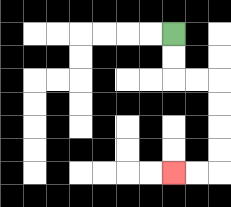{'start': '[7, 1]', 'end': '[7, 7]', 'path_directions': 'D,D,R,R,D,D,D,D,L,L', 'path_coordinates': '[[7, 1], [7, 2], [7, 3], [8, 3], [9, 3], [9, 4], [9, 5], [9, 6], [9, 7], [8, 7], [7, 7]]'}